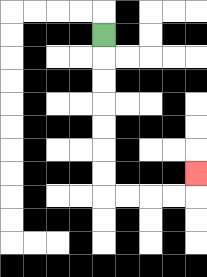{'start': '[4, 1]', 'end': '[8, 7]', 'path_directions': 'D,D,D,D,D,D,D,R,R,R,R,U', 'path_coordinates': '[[4, 1], [4, 2], [4, 3], [4, 4], [4, 5], [4, 6], [4, 7], [4, 8], [5, 8], [6, 8], [7, 8], [8, 8], [8, 7]]'}